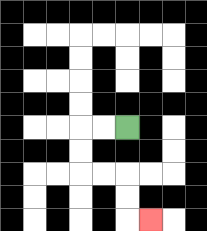{'start': '[5, 5]', 'end': '[6, 9]', 'path_directions': 'L,L,D,D,R,R,D,D,R', 'path_coordinates': '[[5, 5], [4, 5], [3, 5], [3, 6], [3, 7], [4, 7], [5, 7], [5, 8], [5, 9], [6, 9]]'}